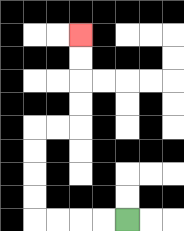{'start': '[5, 9]', 'end': '[3, 1]', 'path_directions': 'L,L,L,L,U,U,U,U,R,R,U,U,U,U', 'path_coordinates': '[[5, 9], [4, 9], [3, 9], [2, 9], [1, 9], [1, 8], [1, 7], [1, 6], [1, 5], [2, 5], [3, 5], [3, 4], [3, 3], [3, 2], [3, 1]]'}